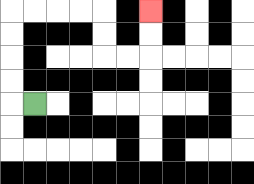{'start': '[1, 4]', 'end': '[6, 0]', 'path_directions': 'L,U,U,U,U,R,R,R,R,D,D,R,R,U,U', 'path_coordinates': '[[1, 4], [0, 4], [0, 3], [0, 2], [0, 1], [0, 0], [1, 0], [2, 0], [3, 0], [4, 0], [4, 1], [4, 2], [5, 2], [6, 2], [6, 1], [6, 0]]'}